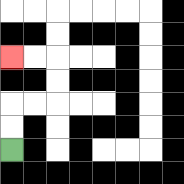{'start': '[0, 6]', 'end': '[0, 2]', 'path_directions': 'U,U,R,R,U,U,L,L', 'path_coordinates': '[[0, 6], [0, 5], [0, 4], [1, 4], [2, 4], [2, 3], [2, 2], [1, 2], [0, 2]]'}